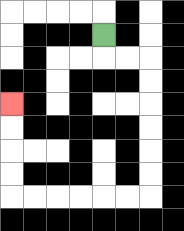{'start': '[4, 1]', 'end': '[0, 4]', 'path_directions': 'D,R,R,D,D,D,D,D,D,L,L,L,L,L,L,U,U,U,U', 'path_coordinates': '[[4, 1], [4, 2], [5, 2], [6, 2], [6, 3], [6, 4], [6, 5], [6, 6], [6, 7], [6, 8], [5, 8], [4, 8], [3, 8], [2, 8], [1, 8], [0, 8], [0, 7], [0, 6], [0, 5], [0, 4]]'}